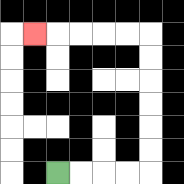{'start': '[2, 7]', 'end': '[1, 1]', 'path_directions': 'R,R,R,R,U,U,U,U,U,U,L,L,L,L,L', 'path_coordinates': '[[2, 7], [3, 7], [4, 7], [5, 7], [6, 7], [6, 6], [6, 5], [6, 4], [6, 3], [6, 2], [6, 1], [5, 1], [4, 1], [3, 1], [2, 1], [1, 1]]'}